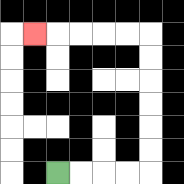{'start': '[2, 7]', 'end': '[1, 1]', 'path_directions': 'R,R,R,R,U,U,U,U,U,U,L,L,L,L,L', 'path_coordinates': '[[2, 7], [3, 7], [4, 7], [5, 7], [6, 7], [6, 6], [6, 5], [6, 4], [6, 3], [6, 2], [6, 1], [5, 1], [4, 1], [3, 1], [2, 1], [1, 1]]'}